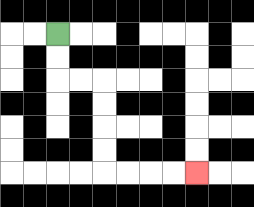{'start': '[2, 1]', 'end': '[8, 7]', 'path_directions': 'D,D,R,R,D,D,D,D,R,R,R,R', 'path_coordinates': '[[2, 1], [2, 2], [2, 3], [3, 3], [4, 3], [4, 4], [4, 5], [4, 6], [4, 7], [5, 7], [6, 7], [7, 7], [8, 7]]'}